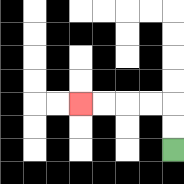{'start': '[7, 6]', 'end': '[3, 4]', 'path_directions': 'U,U,L,L,L,L', 'path_coordinates': '[[7, 6], [7, 5], [7, 4], [6, 4], [5, 4], [4, 4], [3, 4]]'}